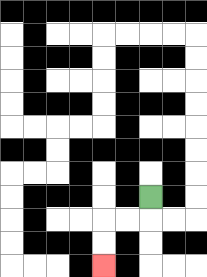{'start': '[6, 8]', 'end': '[4, 11]', 'path_directions': 'D,L,L,D,D', 'path_coordinates': '[[6, 8], [6, 9], [5, 9], [4, 9], [4, 10], [4, 11]]'}